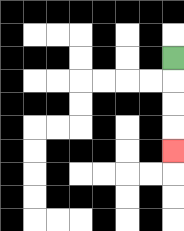{'start': '[7, 2]', 'end': '[7, 6]', 'path_directions': 'D,D,D,D', 'path_coordinates': '[[7, 2], [7, 3], [7, 4], [7, 5], [7, 6]]'}